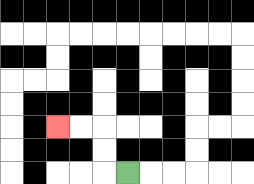{'start': '[5, 7]', 'end': '[2, 5]', 'path_directions': 'L,U,U,L,L', 'path_coordinates': '[[5, 7], [4, 7], [4, 6], [4, 5], [3, 5], [2, 5]]'}